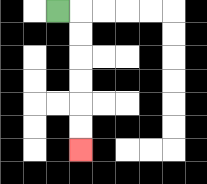{'start': '[2, 0]', 'end': '[3, 6]', 'path_directions': 'R,D,D,D,D,D,D', 'path_coordinates': '[[2, 0], [3, 0], [3, 1], [3, 2], [3, 3], [3, 4], [3, 5], [3, 6]]'}